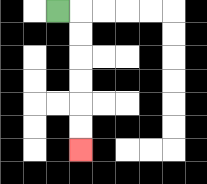{'start': '[2, 0]', 'end': '[3, 6]', 'path_directions': 'R,D,D,D,D,D,D', 'path_coordinates': '[[2, 0], [3, 0], [3, 1], [3, 2], [3, 3], [3, 4], [3, 5], [3, 6]]'}